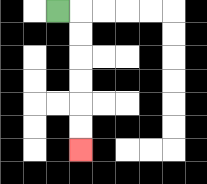{'start': '[2, 0]', 'end': '[3, 6]', 'path_directions': 'R,D,D,D,D,D,D', 'path_coordinates': '[[2, 0], [3, 0], [3, 1], [3, 2], [3, 3], [3, 4], [3, 5], [3, 6]]'}